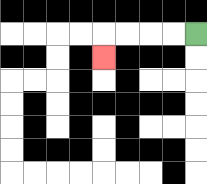{'start': '[8, 1]', 'end': '[4, 2]', 'path_directions': 'L,L,L,L,D', 'path_coordinates': '[[8, 1], [7, 1], [6, 1], [5, 1], [4, 1], [4, 2]]'}